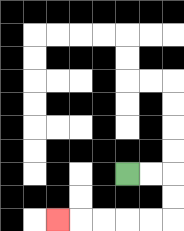{'start': '[5, 7]', 'end': '[2, 9]', 'path_directions': 'R,R,D,D,L,L,L,L,L', 'path_coordinates': '[[5, 7], [6, 7], [7, 7], [7, 8], [7, 9], [6, 9], [5, 9], [4, 9], [3, 9], [2, 9]]'}